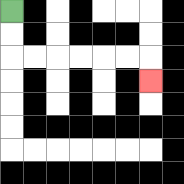{'start': '[0, 0]', 'end': '[6, 3]', 'path_directions': 'D,D,R,R,R,R,R,R,D', 'path_coordinates': '[[0, 0], [0, 1], [0, 2], [1, 2], [2, 2], [3, 2], [4, 2], [5, 2], [6, 2], [6, 3]]'}